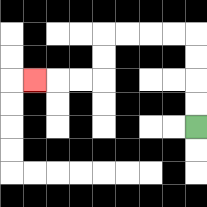{'start': '[8, 5]', 'end': '[1, 3]', 'path_directions': 'U,U,U,U,L,L,L,L,D,D,L,L,L', 'path_coordinates': '[[8, 5], [8, 4], [8, 3], [8, 2], [8, 1], [7, 1], [6, 1], [5, 1], [4, 1], [4, 2], [4, 3], [3, 3], [2, 3], [1, 3]]'}